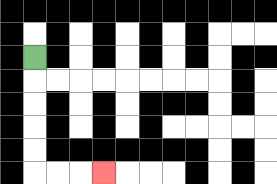{'start': '[1, 2]', 'end': '[4, 7]', 'path_directions': 'D,D,D,D,D,R,R,R', 'path_coordinates': '[[1, 2], [1, 3], [1, 4], [1, 5], [1, 6], [1, 7], [2, 7], [3, 7], [4, 7]]'}